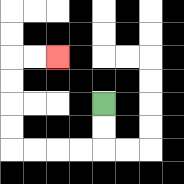{'start': '[4, 4]', 'end': '[2, 2]', 'path_directions': 'D,D,L,L,L,L,U,U,U,U,R,R', 'path_coordinates': '[[4, 4], [4, 5], [4, 6], [3, 6], [2, 6], [1, 6], [0, 6], [0, 5], [0, 4], [0, 3], [0, 2], [1, 2], [2, 2]]'}